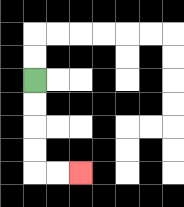{'start': '[1, 3]', 'end': '[3, 7]', 'path_directions': 'D,D,D,D,R,R', 'path_coordinates': '[[1, 3], [1, 4], [1, 5], [1, 6], [1, 7], [2, 7], [3, 7]]'}